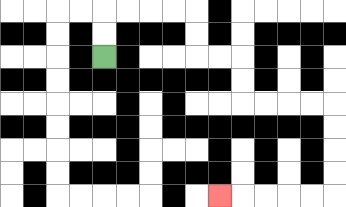{'start': '[4, 2]', 'end': '[9, 8]', 'path_directions': 'U,U,R,R,R,R,D,D,R,R,D,D,R,R,R,R,D,D,D,D,L,L,L,L,L', 'path_coordinates': '[[4, 2], [4, 1], [4, 0], [5, 0], [6, 0], [7, 0], [8, 0], [8, 1], [8, 2], [9, 2], [10, 2], [10, 3], [10, 4], [11, 4], [12, 4], [13, 4], [14, 4], [14, 5], [14, 6], [14, 7], [14, 8], [13, 8], [12, 8], [11, 8], [10, 8], [9, 8]]'}